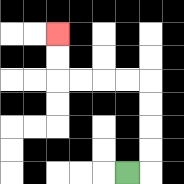{'start': '[5, 7]', 'end': '[2, 1]', 'path_directions': 'R,U,U,U,U,L,L,L,L,U,U', 'path_coordinates': '[[5, 7], [6, 7], [6, 6], [6, 5], [6, 4], [6, 3], [5, 3], [4, 3], [3, 3], [2, 3], [2, 2], [2, 1]]'}